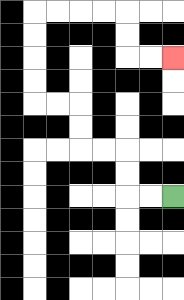{'start': '[7, 8]', 'end': '[7, 2]', 'path_directions': 'L,L,U,U,L,L,U,U,L,L,U,U,U,U,R,R,R,R,D,D,R,R', 'path_coordinates': '[[7, 8], [6, 8], [5, 8], [5, 7], [5, 6], [4, 6], [3, 6], [3, 5], [3, 4], [2, 4], [1, 4], [1, 3], [1, 2], [1, 1], [1, 0], [2, 0], [3, 0], [4, 0], [5, 0], [5, 1], [5, 2], [6, 2], [7, 2]]'}